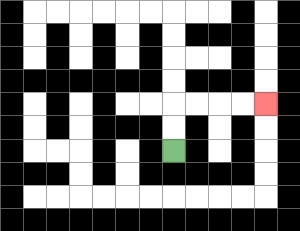{'start': '[7, 6]', 'end': '[11, 4]', 'path_directions': 'U,U,R,R,R,R', 'path_coordinates': '[[7, 6], [7, 5], [7, 4], [8, 4], [9, 4], [10, 4], [11, 4]]'}